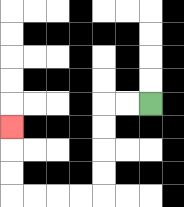{'start': '[6, 4]', 'end': '[0, 5]', 'path_directions': 'L,L,D,D,D,D,L,L,L,L,U,U,U', 'path_coordinates': '[[6, 4], [5, 4], [4, 4], [4, 5], [4, 6], [4, 7], [4, 8], [3, 8], [2, 8], [1, 8], [0, 8], [0, 7], [0, 6], [0, 5]]'}